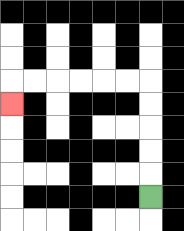{'start': '[6, 8]', 'end': '[0, 4]', 'path_directions': 'U,U,U,U,U,L,L,L,L,L,L,D', 'path_coordinates': '[[6, 8], [6, 7], [6, 6], [6, 5], [6, 4], [6, 3], [5, 3], [4, 3], [3, 3], [2, 3], [1, 3], [0, 3], [0, 4]]'}